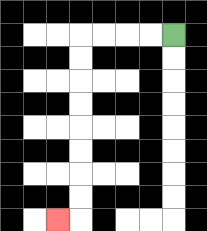{'start': '[7, 1]', 'end': '[2, 9]', 'path_directions': 'L,L,L,L,D,D,D,D,D,D,D,D,L', 'path_coordinates': '[[7, 1], [6, 1], [5, 1], [4, 1], [3, 1], [3, 2], [3, 3], [3, 4], [3, 5], [3, 6], [3, 7], [3, 8], [3, 9], [2, 9]]'}